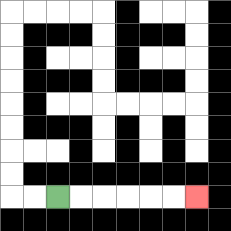{'start': '[2, 8]', 'end': '[8, 8]', 'path_directions': 'R,R,R,R,R,R', 'path_coordinates': '[[2, 8], [3, 8], [4, 8], [5, 8], [6, 8], [7, 8], [8, 8]]'}